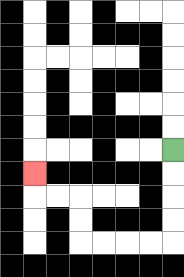{'start': '[7, 6]', 'end': '[1, 7]', 'path_directions': 'D,D,D,D,L,L,L,L,U,U,L,L,U', 'path_coordinates': '[[7, 6], [7, 7], [7, 8], [7, 9], [7, 10], [6, 10], [5, 10], [4, 10], [3, 10], [3, 9], [3, 8], [2, 8], [1, 8], [1, 7]]'}